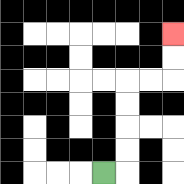{'start': '[4, 7]', 'end': '[7, 1]', 'path_directions': 'R,U,U,U,U,R,R,U,U', 'path_coordinates': '[[4, 7], [5, 7], [5, 6], [5, 5], [5, 4], [5, 3], [6, 3], [7, 3], [7, 2], [7, 1]]'}